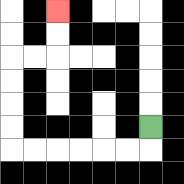{'start': '[6, 5]', 'end': '[2, 0]', 'path_directions': 'D,L,L,L,L,L,L,U,U,U,U,R,R,U,U', 'path_coordinates': '[[6, 5], [6, 6], [5, 6], [4, 6], [3, 6], [2, 6], [1, 6], [0, 6], [0, 5], [0, 4], [0, 3], [0, 2], [1, 2], [2, 2], [2, 1], [2, 0]]'}